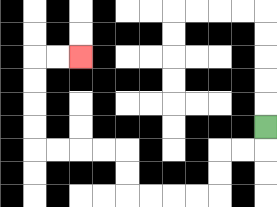{'start': '[11, 5]', 'end': '[3, 2]', 'path_directions': 'D,L,L,D,D,L,L,L,L,U,U,L,L,L,L,U,U,U,U,R,R', 'path_coordinates': '[[11, 5], [11, 6], [10, 6], [9, 6], [9, 7], [9, 8], [8, 8], [7, 8], [6, 8], [5, 8], [5, 7], [5, 6], [4, 6], [3, 6], [2, 6], [1, 6], [1, 5], [1, 4], [1, 3], [1, 2], [2, 2], [3, 2]]'}